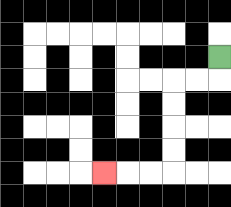{'start': '[9, 2]', 'end': '[4, 7]', 'path_directions': 'D,L,L,D,D,D,D,L,L,L', 'path_coordinates': '[[9, 2], [9, 3], [8, 3], [7, 3], [7, 4], [7, 5], [7, 6], [7, 7], [6, 7], [5, 7], [4, 7]]'}